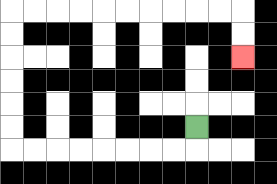{'start': '[8, 5]', 'end': '[10, 2]', 'path_directions': 'D,L,L,L,L,L,L,L,L,U,U,U,U,U,U,R,R,R,R,R,R,R,R,R,R,D,D', 'path_coordinates': '[[8, 5], [8, 6], [7, 6], [6, 6], [5, 6], [4, 6], [3, 6], [2, 6], [1, 6], [0, 6], [0, 5], [0, 4], [0, 3], [0, 2], [0, 1], [0, 0], [1, 0], [2, 0], [3, 0], [4, 0], [5, 0], [6, 0], [7, 0], [8, 0], [9, 0], [10, 0], [10, 1], [10, 2]]'}